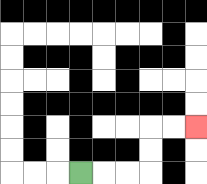{'start': '[3, 7]', 'end': '[8, 5]', 'path_directions': 'R,R,R,U,U,R,R', 'path_coordinates': '[[3, 7], [4, 7], [5, 7], [6, 7], [6, 6], [6, 5], [7, 5], [8, 5]]'}